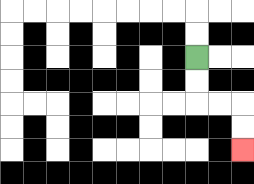{'start': '[8, 2]', 'end': '[10, 6]', 'path_directions': 'D,D,R,R,D,D', 'path_coordinates': '[[8, 2], [8, 3], [8, 4], [9, 4], [10, 4], [10, 5], [10, 6]]'}